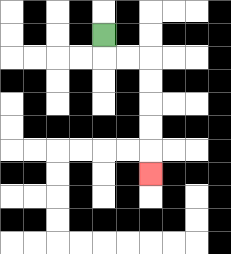{'start': '[4, 1]', 'end': '[6, 7]', 'path_directions': 'D,R,R,D,D,D,D,D', 'path_coordinates': '[[4, 1], [4, 2], [5, 2], [6, 2], [6, 3], [6, 4], [6, 5], [6, 6], [6, 7]]'}